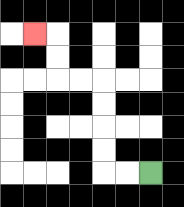{'start': '[6, 7]', 'end': '[1, 1]', 'path_directions': 'L,L,U,U,U,U,L,L,U,U,L', 'path_coordinates': '[[6, 7], [5, 7], [4, 7], [4, 6], [4, 5], [4, 4], [4, 3], [3, 3], [2, 3], [2, 2], [2, 1], [1, 1]]'}